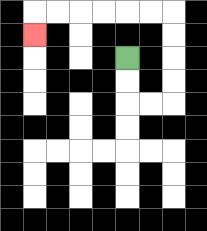{'start': '[5, 2]', 'end': '[1, 1]', 'path_directions': 'D,D,R,R,U,U,U,U,L,L,L,L,L,L,D', 'path_coordinates': '[[5, 2], [5, 3], [5, 4], [6, 4], [7, 4], [7, 3], [7, 2], [7, 1], [7, 0], [6, 0], [5, 0], [4, 0], [3, 0], [2, 0], [1, 0], [1, 1]]'}